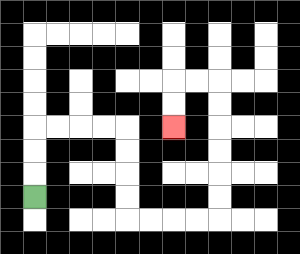{'start': '[1, 8]', 'end': '[7, 5]', 'path_directions': 'U,U,U,R,R,R,R,D,D,D,D,R,R,R,R,U,U,U,U,U,U,L,L,D,D', 'path_coordinates': '[[1, 8], [1, 7], [1, 6], [1, 5], [2, 5], [3, 5], [4, 5], [5, 5], [5, 6], [5, 7], [5, 8], [5, 9], [6, 9], [7, 9], [8, 9], [9, 9], [9, 8], [9, 7], [9, 6], [9, 5], [9, 4], [9, 3], [8, 3], [7, 3], [7, 4], [7, 5]]'}